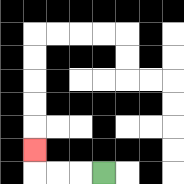{'start': '[4, 7]', 'end': '[1, 6]', 'path_directions': 'L,L,L,U', 'path_coordinates': '[[4, 7], [3, 7], [2, 7], [1, 7], [1, 6]]'}